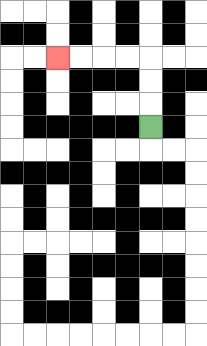{'start': '[6, 5]', 'end': '[2, 2]', 'path_directions': 'U,U,U,L,L,L,L', 'path_coordinates': '[[6, 5], [6, 4], [6, 3], [6, 2], [5, 2], [4, 2], [3, 2], [2, 2]]'}